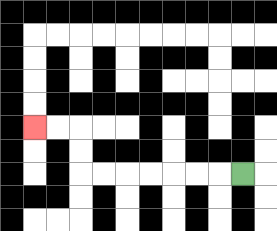{'start': '[10, 7]', 'end': '[1, 5]', 'path_directions': 'L,L,L,L,L,L,L,U,U,L,L', 'path_coordinates': '[[10, 7], [9, 7], [8, 7], [7, 7], [6, 7], [5, 7], [4, 7], [3, 7], [3, 6], [3, 5], [2, 5], [1, 5]]'}